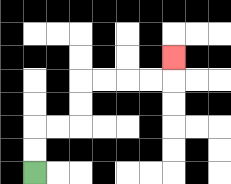{'start': '[1, 7]', 'end': '[7, 2]', 'path_directions': 'U,U,R,R,U,U,R,R,R,R,U', 'path_coordinates': '[[1, 7], [1, 6], [1, 5], [2, 5], [3, 5], [3, 4], [3, 3], [4, 3], [5, 3], [6, 3], [7, 3], [7, 2]]'}